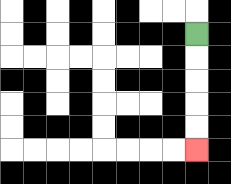{'start': '[8, 1]', 'end': '[8, 6]', 'path_directions': 'D,D,D,D,D', 'path_coordinates': '[[8, 1], [8, 2], [8, 3], [8, 4], [8, 5], [8, 6]]'}